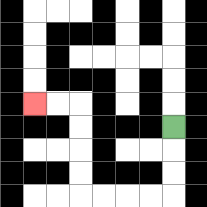{'start': '[7, 5]', 'end': '[1, 4]', 'path_directions': 'D,D,D,L,L,L,L,U,U,U,U,L,L', 'path_coordinates': '[[7, 5], [7, 6], [7, 7], [7, 8], [6, 8], [5, 8], [4, 8], [3, 8], [3, 7], [3, 6], [3, 5], [3, 4], [2, 4], [1, 4]]'}